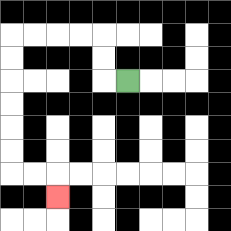{'start': '[5, 3]', 'end': '[2, 8]', 'path_directions': 'L,U,U,L,L,L,L,D,D,D,D,D,D,R,R,D', 'path_coordinates': '[[5, 3], [4, 3], [4, 2], [4, 1], [3, 1], [2, 1], [1, 1], [0, 1], [0, 2], [0, 3], [0, 4], [0, 5], [0, 6], [0, 7], [1, 7], [2, 7], [2, 8]]'}